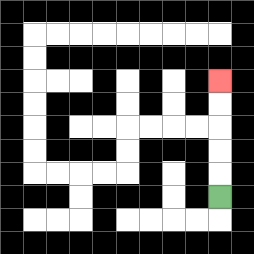{'start': '[9, 8]', 'end': '[9, 3]', 'path_directions': 'U,U,U,U,U', 'path_coordinates': '[[9, 8], [9, 7], [9, 6], [9, 5], [9, 4], [9, 3]]'}